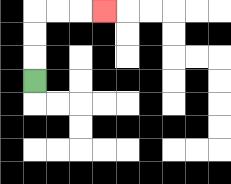{'start': '[1, 3]', 'end': '[4, 0]', 'path_directions': 'U,U,U,R,R,R', 'path_coordinates': '[[1, 3], [1, 2], [1, 1], [1, 0], [2, 0], [3, 0], [4, 0]]'}